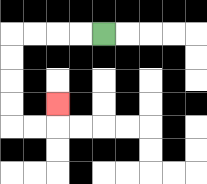{'start': '[4, 1]', 'end': '[2, 4]', 'path_directions': 'L,L,L,L,D,D,D,D,R,R,U', 'path_coordinates': '[[4, 1], [3, 1], [2, 1], [1, 1], [0, 1], [0, 2], [0, 3], [0, 4], [0, 5], [1, 5], [2, 5], [2, 4]]'}